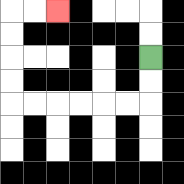{'start': '[6, 2]', 'end': '[2, 0]', 'path_directions': 'D,D,L,L,L,L,L,L,U,U,U,U,R,R', 'path_coordinates': '[[6, 2], [6, 3], [6, 4], [5, 4], [4, 4], [3, 4], [2, 4], [1, 4], [0, 4], [0, 3], [0, 2], [0, 1], [0, 0], [1, 0], [2, 0]]'}